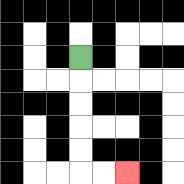{'start': '[3, 2]', 'end': '[5, 7]', 'path_directions': 'D,D,D,D,D,R,R', 'path_coordinates': '[[3, 2], [3, 3], [3, 4], [3, 5], [3, 6], [3, 7], [4, 7], [5, 7]]'}